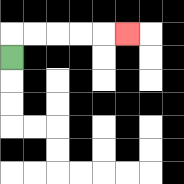{'start': '[0, 2]', 'end': '[5, 1]', 'path_directions': 'U,R,R,R,R,R', 'path_coordinates': '[[0, 2], [0, 1], [1, 1], [2, 1], [3, 1], [4, 1], [5, 1]]'}